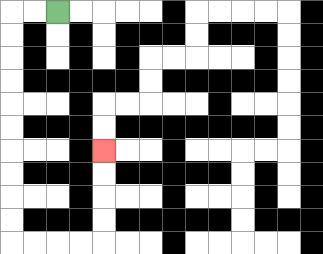{'start': '[2, 0]', 'end': '[4, 6]', 'path_directions': 'L,L,D,D,D,D,D,D,D,D,D,D,R,R,R,R,U,U,U,U', 'path_coordinates': '[[2, 0], [1, 0], [0, 0], [0, 1], [0, 2], [0, 3], [0, 4], [0, 5], [0, 6], [0, 7], [0, 8], [0, 9], [0, 10], [1, 10], [2, 10], [3, 10], [4, 10], [4, 9], [4, 8], [4, 7], [4, 6]]'}